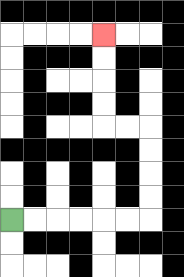{'start': '[0, 9]', 'end': '[4, 1]', 'path_directions': 'R,R,R,R,R,R,U,U,U,U,L,L,U,U,U,U', 'path_coordinates': '[[0, 9], [1, 9], [2, 9], [3, 9], [4, 9], [5, 9], [6, 9], [6, 8], [6, 7], [6, 6], [6, 5], [5, 5], [4, 5], [4, 4], [4, 3], [4, 2], [4, 1]]'}